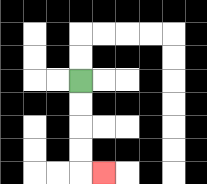{'start': '[3, 3]', 'end': '[4, 7]', 'path_directions': 'D,D,D,D,R', 'path_coordinates': '[[3, 3], [3, 4], [3, 5], [3, 6], [3, 7], [4, 7]]'}